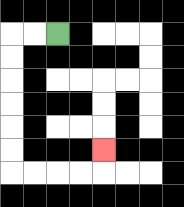{'start': '[2, 1]', 'end': '[4, 6]', 'path_directions': 'L,L,D,D,D,D,D,D,R,R,R,R,U', 'path_coordinates': '[[2, 1], [1, 1], [0, 1], [0, 2], [0, 3], [0, 4], [0, 5], [0, 6], [0, 7], [1, 7], [2, 7], [3, 7], [4, 7], [4, 6]]'}